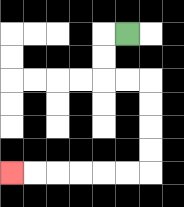{'start': '[5, 1]', 'end': '[0, 7]', 'path_directions': 'L,D,D,R,R,D,D,D,D,L,L,L,L,L,L', 'path_coordinates': '[[5, 1], [4, 1], [4, 2], [4, 3], [5, 3], [6, 3], [6, 4], [6, 5], [6, 6], [6, 7], [5, 7], [4, 7], [3, 7], [2, 7], [1, 7], [0, 7]]'}